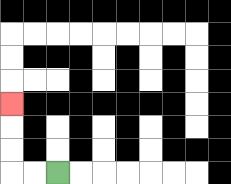{'start': '[2, 7]', 'end': '[0, 4]', 'path_directions': 'L,L,U,U,U', 'path_coordinates': '[[2, 7], [1, 7], [0, 7], [0, 6], [0, 5], [0, 4]]'}